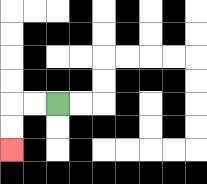{'start': '[2, 4]', 'end': '[0, 6]', 'path_directions': 'L,L,D,D', 'path_coordinates': '[[2, 4], [1, 4], [0, 4], [0, 5], [0, 6]]'}